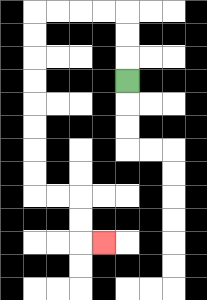{'start': '[5, 3]', 'end': '[4, 10]', 'path_directions': 'U,U,U,L,L,L,L,D,D,D,D,D,D,D,D,R,R,D,D,R', 'path_coordinates': '[[5, 3], [5, 2], [5, 1], [5, 0], [4, 0], [3, 0], [2, 0], [1, 0], [1, 1], [1, 2], [1, 3], [1, 4], [1, 5], [1, 6], [1, 7], [1, 8], [2, 8], [3, 8], [3, 9], [3, 10], [4, 10]]'}